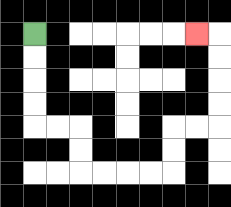{'start': '[1, 1]', 'end': '[8, 1]', 'path_directions': 'D,D,D,D,R,R,D,D,R,R,R,R,U,U,R,R,U,U,U,U,L', 'path_coordinates': '[[1, 1], [1, 2], [1, 3], [1, 4], [1, 5], [2, 5], [3, 5], [3, 6], [3, 7], [4, 7], [5, 7], [6, 7], [7, 7], [7, 6], [7, 5], [8, 5], [9, 5], [9, 4], [9, 3], [9, 2], [9, 1], [8, 1]]'}